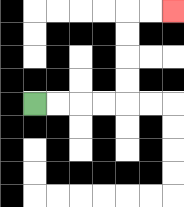{'start': '[1, 4]', 'end': '[7, 0]', 'path_directions': 'R,R,R,R,U,U,U,U,R,R', 'path_coordinates': '[[1, 4], [2, 4], [3, 4], [4, 4], [5, 4], [5, 3], [5, 2], [5, 1], [5, 0], [6, 0], [7, 0]]'}